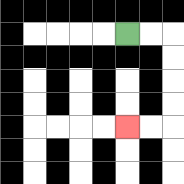{'start': '[5, 1]', 'end': '[5, 5]', 'path_directions': 'R,R,D,D,D,D,L,L', 'path_coordinates': '[[5, 1], [6, 1], [7, 1], [7, 2], [7, 3], [7, 4], [7, 5], [6, 5], [5, 5]]'}